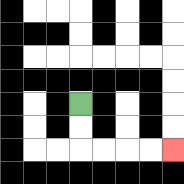{'start': '[3, 4]', 'end': '[7, 6]', 'path_directions': 'D,D,R,R,R,R', 'path_coordinates': '[[3, 4], [3, 5], [3, 6], [4, 6], [5, 6], [6, 6], [7, 6]]'}